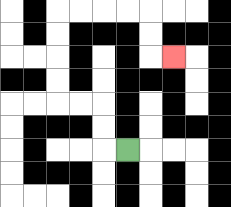{'start': '[5, 6]', 'end': '[7, 2]', 'path_directions': 'L,U,U,L,L,U,U,U,U,R,R,R,R,D,D,R', 'path_coordinates': '[[5, 6], [4, 6], [4, 5], [4, 4], [3, 4], [2, 4], [2, 3], [2, 2], [2, 1], [2, 0], [3, 0], [4, 0], [5, 0], [6, 0], [6, 1], [6, 2], [7, 2]]'}